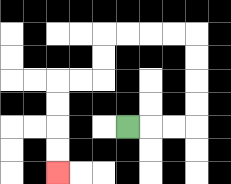{'start': '[5, 5]', 'end': '[2, 7]', 'path_directions': 'R,R,R,U,U,U,U,L,L,L,L,D,D,L,L,D,D,D,D', 'path_coordinates': '[[5, 5], [6, 5], [7, 5], [8, 5], [8, 4], [8, 3], [8, 2], [8, 1], [7, 1], [6, 1], [5, 1], [4, 1], [4, 2], [4, 3], [3, 3], [2, 3], [2, 4], [2, 5], [2, 6], [2, 7]]'}